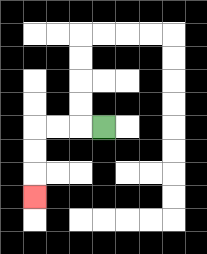{'start': '[4, 5]', 'end': '[1, 8]', 'path_directions': 'L,L,L,D,D,D', 'path_coordinates': '[[4, 5], [3, 5], [2, 5], [1, 5], [1, 6], [1, 7], [1, 8]]'}